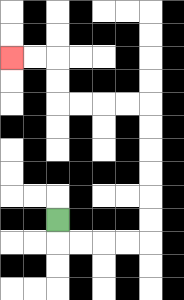{'start': '[2, 9]', 'end': '[0, 2]', 'path_directions': 'D,R,R,R,R,U,U,U,U,U,U,L,L,L,L,U,U,L,L', 'path_coordinates': '[[2, 9], [2, 10], [3, 10], [4, 10], [5, 10], [6, 10], [6, 9], [6, 8], [6, 7], [6, 6], [6, 5], [6, 4], [5, 4], [4, 4], [3, 4], [2, 4], [2, 3], [2, 2], [1, 2], [0, 2]]'}